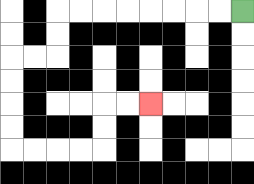{'start': '[10, 0]', 'end': '[6, 4]', 'path_directions': 'L,L,L,L,L,L,L,L,D,D,L,L,D,D,D,D,R,R,R,R,U,U,R,R', 'path_coordinates': '[[10, 0], [9, 0], [8, 0], [7, 0], [6, 0], [5, 0], [4, 0], [3, 0], [2, 0], [2, 1], [2, 2], [1, 2], [0, 2], [0, 3], [0, 4], [0, 5], [0, 6], [1, 6], [2, 6], [3, 6], [4, 6], [4, 5], [4, 4], [5, 4], [6, 4]]'}